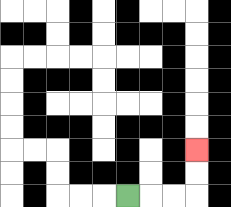{'start': '[5, 8]', 'end': '[8, 6]', 'path_directions': 'R,R,R,U,U', 'path_coordinates': '[[5, 8], [6, 8], [7, 8], [8, 8], [8, 7], [8, 6]]'}